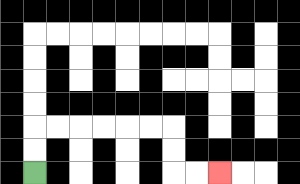{'start': '[1, 7]', 'end': '[9, 7]', 'path_directions': 'U,U,R,R,R,R,R,R,D,D,R,R', 'path_coordinates': '[[1, 7], [1, 6], [1, 5], [2, 5], [3, 5], [4, 5], [5, 5], [6, 5], [7, 5], [7, 6], [7, 7], [8, 7], [9, 7]]'}